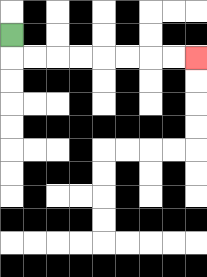{'start': '[0, 1]', 'end': '[8, 2]', 'path_directions': 'D,R,R,R,R,R,R,R,R', 'path_coordinates': '[[0, 1], [0, 2], [1, 2], [2, 2], [3, 2], [4, 2], [5, 2], [6, 2], [7, 2], [8, 2]]'}